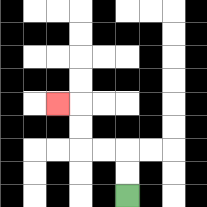{'start': '[5, 8]', 'end': '[2, 4]', 'path_directions': 'U,U,L,L,U,U,L', 'path_coordinates': '[[5, 8], [5, 7], [5, 6], [4, 6], [3, 6], [3, 5], [3, 4], [2, 4]]'}